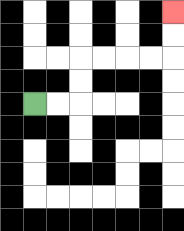{'start': '[1, 4]', 'end': '[7, 0]', 'path_directions': 'R,R,U,U,R,R,R,R,U,U', 'path_coordinates': '[[1, 4], [2, 4], [3, 4], [3, 3], [3, 2], [4, 2], [5, 2], [6, 2], [7, 2], [7, 1], [7, 0]]'}